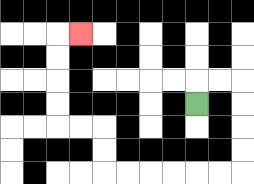{'start': '[8, 4]', 'end': '[3, 1]', 'path_directions': 'U,R,R,D,D,D,D,L,L,L,L,L,L,U,U,L,L,U,U,U,U,R', 'path_coordinates': '[[8, 4], [8, 3], [9, 3], [10, 3], [10, 4], [10, 5], [10, 6], [10, 7], [9, 7], [8, 7], [7, 7], [6, 7], [5, 7], [4, 7], [4, 6], [4, 5], [3, 5], [2, 5], [2, 4], [2, 3], [2, 2], [2, 1], [3, 1]]'}